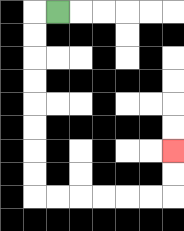{'start': '[2, 0]', 'end': '[7, 6]', 'path_directions': 'L,D,D,D,D,D,D,D,D,R,R,R,R,R,R,U,U', 'path_coordinates': '[[2, 0], [1, 0], [1, 1], [1, 2], [1, 3], [1, 4], [1, 5], [1, 6], [1, 7], [1, 8], [2, 8], [3, 8], [4, 8], [5, 8], [6, 8], [7, 8], [7, 7], [7, 6]]'}